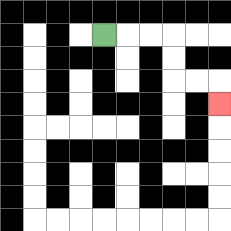{'start': '[4, 1]', 'end': '[9, 4]', 'path_directions': 'R,R,R,D,D,R,R,D', 'path_coordinates': '[[4, 1], [5, 1], [6, 1], [7, 1], [7, 2], [7, 3], [8, 3], [9, 3], [9, 4]]'}